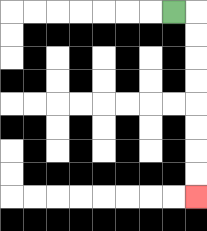{'start': '[7, 0]', 'end': '[8, 8]', 'path_directions': 'R,D,D,D,D,D,D,D,D', 'path_coordinates': '[[7, 0], [8, 0], [8, 1], [8, 2], [8, 3], [8, 4], [8, 5], [8, 6], [8, 7], [8, 8]]'}